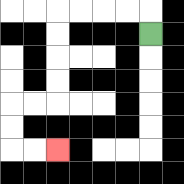{'start': '[6, 1]', 'end': '[2, 6]', 'path_directions': 'U,L,L,L,L,D,D,D,D,L,L,D,D,R,R', 'path_coordinates': '[[6, 1], [6, 0], [5, 0], [4, 0], [3, 0], [2, 0], [2, 1], [2, 2], [2, 3], [2, 4], [1, 4], [0, 4], [0, 5], [0, 6], [1, 6], [2, 6]]'}